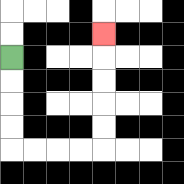{'start': '[0, 2]', 'end': '[4, 1]', 'path_directions': 'D,D,D,D,R,R,R,R,U,U,U,U,U', 'path_coordinates': '[[0, 2], [0, 3], [0, 4], [0, 5], [0, 6], [1, 6], [2, 6], [3, 6], [4, 6], [4, 5], [4, 4], [4, 3], [4, 2], [4, 1]]'}